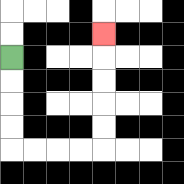{'start': '[0, 2]', 'end': '[4, 1]', 'path_directions': 'D,D,D,D,R,R,R,R,U,U,U,U,U', 'path_coordinates': '[[0, 2], [0, 3], [0, 4], [0, 5], [0, 6], [1, 6], [2, 6], [3, 6], [4, 6], [4, 5], [4, 4], [4, 3], [4, 2], [4, 1]]'}